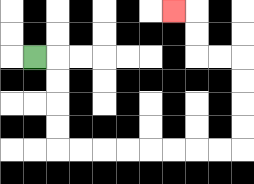{'start': '[1, 2]', 'end': '[7, 0]', 'path_directions': 'R,D,D,D,D,R,R,R,R,R,R,R,R,U,U,U,U,L,L,U,U,L', 'path_coordinates': '[[1, 2], [2, 2], [2, 3], [2, 4], [2, 5], [2, 6], [3, 6], [4, 6], [5, 6], [6, 6], [7, 6], [8, 6], [9, 6], [10, 6], [10, 5], [10, 4], [10, 3], [10, 2], [9, 2], [8, 2], [8, 1], [8, 0], [7, 0]]'}